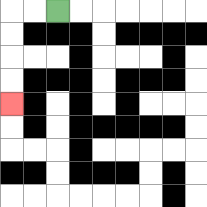{'start': '[2, 0]', 'end': '[0, 4]', 'path_directions': 'L,L,D,D,D,D', 'path_coordinates': '[[2, 0], [1, 0], [0, 0], [0, 1], [0, 2], [0, 3], [0, 4]]'}